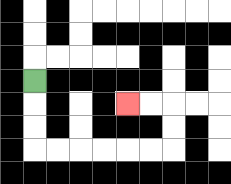{'start': '[1, 3]', 'end': '[5, 4]', 'path_directions': 'D,D,D,R,R,R,R,R,R,U,U,L,L', 'path_coordinates': '[[1, 3], [1, 4], [1, 5], [1, 6], [2, 6], [3, 6], [4, 6], [5, 6], [6, 6], [7, 6], [7, 5], [7, 4], [6, 4], [5, 4]]'}